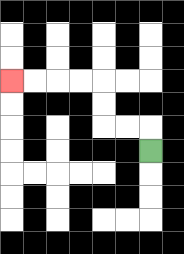{'start': '[6, 6]', 'end': '[0, 3]', 'path_directions': 'U,L,L,U,U,L,L,L,L', 'path_coordinates': '[[6, 6], [6, 5], [5, 5], [4, 5], [4, 4], [4, 3], [3, 3], [2, 3], [1, 3], [0, 3]]'}